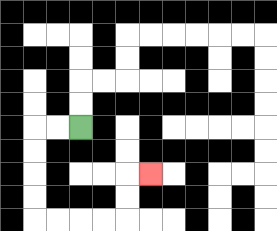{'start': '[3, 5]', 'end': '[6, 7]', 'path_directions': 'L,L,D,D,D,D,R,R,R,R,U,U,R', 'path_coordinates': '[[3, 5], [2, 5], [1, 5], [1, 6], [1, 7], [1, 8], [1, 9], [2, 9], [3, 9], [4, 9], [5, 9], [5, 8], [5, 7], [6, 7]]'}